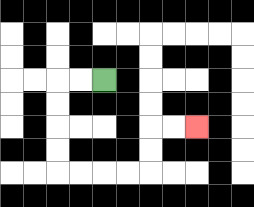{'start': '[4, 3]', 'end': '[8, 5]', 'path_directions': 'L,L,D,D,D,D,R,R,R,R,U,U,R,R', 'path_coordinates': '[[4, 3], [3, 3], [2, 3], [2, 4], [2, 5], [2, 6], [2, 7], [3, 7], [4, 7], [5, 7], [6, 7], [6, 6], [6, 5], [7, 5], [8, 5]]'}